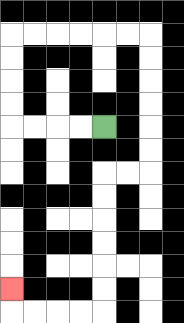{'start': '[4, 5]', 'end': '[0, 12]', 'path_directions': 'L,L,L,L,U,U,U,U,R,R,R,R,R,R,D,D,D,D,D,D,L,L,D,D,D,D,D,D,L,L,L,L,U', 'path_coordinates': '[[4, 5], [3, 5], [2, 5], [1, 5], [0, 5], [0, 4], [0, 3], [0, 2], [0, 1], [1, 1], [2, 1], [3, 1], [4, 1], [5, 1], [6, 1], [6, 2], [6, 3], [6, 4], [6, 5], [6, 6], [6, 7], [5, 7], [4, 7], [4, 8], [4, 9], [4, 10], [4, 11], [4, 12], [4, 13], [3, 13], [2, 13], [1, 13], [0, 13], [0, 12]]'}